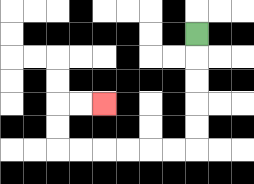{'start': '[8, 1]', 'end': '[4, 4]', 'path_directions': 'D,D,D,D,D,L,L,L,L,L,L,U,U,R,R', 'path_coordinates': '[[8, 1], [8, 2], [8, 3], [8, 4], [8, 5], [8, 6], [7, 6], [6, 6], [5, 6], [4, 6], [3, 6], [2, 6], [2, 5], [2, 4], [3, 4], [4, 4]]'}